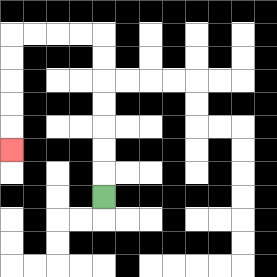{'start': '[4, 8]', 'end': '[0, 6]', 'path_directions': 'U,U,U,U,U,U,U,L,L,L,L,D,D,D,D,D', 'path_coordinates': '[[4, 8], [4, 7], [4, 6], [4, 5], [4, 4], [4, 3], [4, 2], [4, 1], [3, 1], [2, 1], [1, 1], [0, 1], [0, 2], [0, 3], [0, 4], [0, 5], [0, 6]]'}